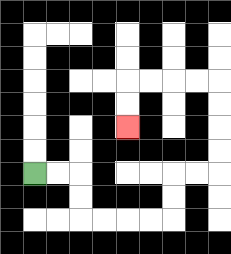{'start': '[1, 7]', 'end': '[5, 5]', 'path_directions': 'R,R,D,D,R,R,R,R,U,U,R,R,U,U,U,U,L,L,L,L,D,D', 'path_coordinates': '[[1, 7], [2, 7], [3, 7], [3, 8], [3, 9], [4, 9], [5, 9], [6, 9], [7, 9], [7, 8], [7, 7], [8, 7], [9, 7], [9, 6], [9, 5], [9, 4], [9, 3], [8, 3], [7, 3], [6, 3], [5, 3], [5, 4], [5, 5]]'}